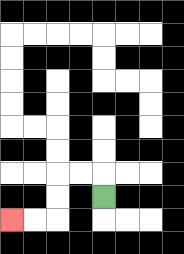{'start': '[4, 8]', 'end': '[0, 9]', 'path_directions': 'U,L,L,D,D,L,L', 'path_coordinates': '[[4, 8], [4, 7], [3, 7], [2, 7], [2, 8], [2, 9], [1, 9], [0, 9]]'}